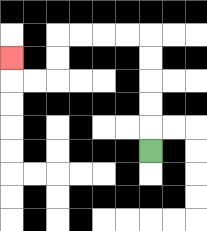{'start': '[6, 6]', 'end': '[0, 2]', 'path_directions': 'U,U,U,U,U,L,L,L,L,D,D,L,L,U', 'path_coordinates': '[[6, 6], [6, 5], [6, 4], [6, 3], [6, 2], [6, 1], [5, 1], [4, 1], [3, 1], [2, 1], [2, 2], [2, 3], [1, 3], [0, 3], [0, 2]]'}